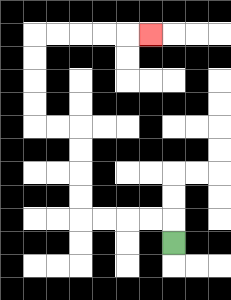{'start': '[7, 10]', 'end': '[6, 1]', 'path_directions': 'U,L,L,L,L,U,U,U,U,L,L,U,U,U,U,R,R,R,R,R', 'path_coordinates': '[[7, 10], [7, 9], [6, 9], [5, 9], [4, 9], [3, 9], [3, 8], [3, 7], [3, 6], [3, 5], [2, 5], [1, 5], [1, 4], [1, 3], [1, 2], [1, 1], [2, 1], [3, 1], [4, 1], [5, 1], [6, 1]]'}